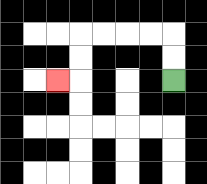{'start': '[7, 3]', 'end': '[2, 3]', 'path_directions': 'U,U,L,L,L,L,D,D,L', 'path_coordinates': '[[7, 3], [7, 2], [7, 1], [6, 1], [5, 1], [4, 1], [3, 1], [3, 2], [3, 3], [2, 3]]'}